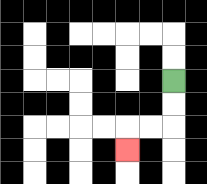{'start': '[7, 3]', 'end': '[5, 6]', 'path_directions': 'D,D,L,L,D', 'path_coordinates': '[[7, 3], [7, 4], [7, 5], [6, 5], [5, 5], [5, 6]]'}